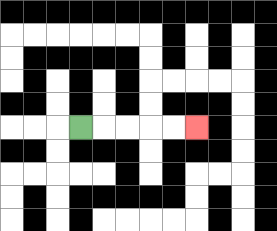{'start': '[3, 5]', 'end': '[8, 5]', 'path_directions': 'R,R,R,R,R', 'path_coordinates': '[[3, 5], [4, 5], [5, 5], [6, 5], [7, 5], [8, 5]]'}